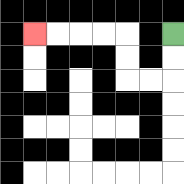{'start': '[7, 1]', 'end': '[1, 1]', 'path_directions': 'D,D,L,L,U,U,L,L,L,L', 'path_coordinates': '[[7, 1], [7, 2], [7, 3], [6, 3], [5, 3], [5, 2], [5, 1], [4, 1], [3, 1], [2, 1], [1, 1]]'}